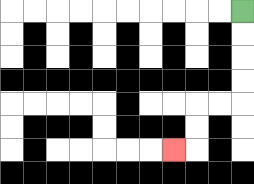{'start': '[10, 0]', 'end': '[7, 6]', 'path_directions': 'D,D,D,D,L,L,D,D,L', 'path_coordinates': '[[10, 0], [10, 1], [10, 2], [10, 3], [10, 4], [9, 4], [8, 4], [8, 5], [8, 6], [7, 6]]'}